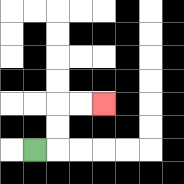{'start': '[1, 6]', 'end': '[4, 4]', 'path_directions': 'R,U,U,R,R', 'path_coordinates': '[[1, 6], [2, 6], [2, 5], [2, 4], [3, 4], [4, 4]]'}